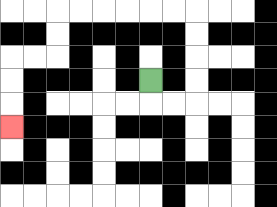{'start': '[6, 3]', 'end': '[0, 5]', 'path_directions': 'D,R,R,U,U,U,U,L,L,L,L,L,L,D,D,L,L,D,D,D', 'path_coordinates': '[[6, 3], [6, 4], [7, 4], [8, 4], [8, 3], [8, 2], [8, 1], [8, 0], [7, 0], [6, 0], [5, 0], [4, 0], [3, 0], [2, 0], [2, 1], [2, 2], [1, 2], [0, 2], [0, 3], [0, 4], [0, 5]]'}